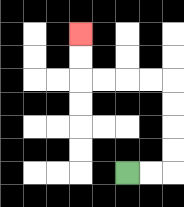{'start': '[5, 7]', 'end': '[3, 1]', 'path_directions': 'R,R,U,U,U,U,L,L,L,L,U,U', 'path_coordinates': '[[5, 7], [6, 7], [7, 7], [7, 6], [7, 5], [7, 4], [7, 3], [6, 3], [5, 3], [4, 3], [3, 3], [3, 2], [3, 1]]'}